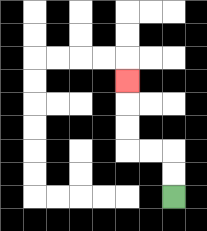{'start': '[7, 8]', 'end': '[5, 3]', 'path_directions': 'U,U,L,L,U,U,U', 'path_coordinates': '[[7, 8], [7, 7], [7, 6], [6, 6], [5, 6], [5, 5], [5, 4], [5, 3]]'}